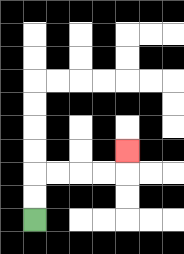{'start': '[1, 9]', 'end': '[5, 6]', 'path_directions': 'U,U,R,R,R,R,U', 'path_coordinates': '[[1, 9], [1, 8], [1, 7], [2, 7], [3, 7], [4, 7], [5, 7], [5, 6]]'}